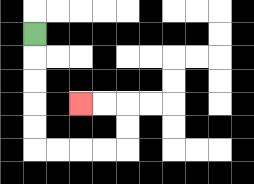{'start': '[1, 1]', 'end': '[3, 4]', 'path_directions': 'D,D,D,D,D,R,R,R,R,U,U,L,L', 'path_coordinates': '[[1, 1], [1, 2], [1, 3], [1, 4], [1, 5], [1, 6], [2, 6], [3, 6], [4, 6], [5, 6], [5, 5], [5, 4], [4, 4], [3, 4]]'}